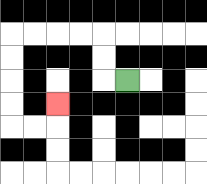{'start': '[5, 3]', 'end': '[2, 4]', 'path_directions': 'L,U,U,L,L,L,L,D,D,D,D,R,R,U', 'path_coordinates': '[[5, 3], [4, 3], [4, 2], [4, 1], [3, 1], [2, 1], [1, 1], [0, 1], [0, 2], [0, 3], [0, 4], [0, 5], [1, 5], [2, 5], [2, 4]]'}